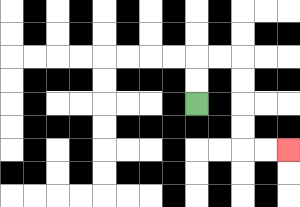{'start': '[8, 4]', 'end': '[12, 6]', 'path_directions': 'U,U,R,R,D,D,D,D,R,R', 'path_coordinates': '[[8, 4], [8, 3], [8, 2], [9, 2], [10, 2], [10, 3], [10, 4], [10, 5], [10, 6], [11, 6], [12, 6]]'}